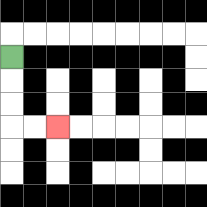{'start': '[0, 2]', 'end': '[2, 5]', 'path_directions': 'D,D,D,R,R', 'path_coordinates': '[[0, 2], [0, 3], [0, 4], [0, 5], [1, 5], [2, 5]]'}